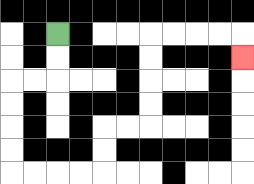{'start': '[2, 1]', 'end': '[10, 2]', 'path_directions': 'D,D,L,L,D,D,D,D,R,R,R,R,U,U,R,R,U,U,U,U,R,R,R,R,D', 'path_coordinates': '[[2, 1], [2, 2], [2, 3], [1, 3], [0, 3], [0, 4], [0, 5], [0, 6], [0, 7], [1, 7], [2, 7], [3, 7], [4, 7], [4, 6], [4, 5], [5, 5], [6, 5], [6, 4], [6, 3], [6, 2], [6, 1], [7, 1], [8, 1], [9, 1], [10, 1], [10, 2]]'}